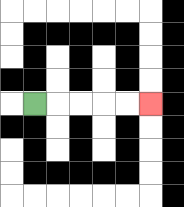{'start': '[1, 4]', 'end': '[6, 4]', 'path_directions': 'R,R,R,R,R', 'path_coordinates': '[[1, 4], [2, 4], [3, 4], [4, 4], [5, 4], [6, 4]]'}